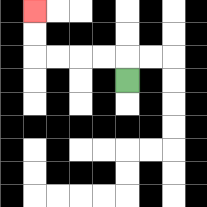{'start': '[5, 3]', 'end': '[1, 0]', 'path_directions': 'U,L,L,L,L,U,U', 'path_coordinates': '[[5, 3], [5, 2], [4, 2], [3, 2], [2, 2], [1, 2], [1, 1], [1, 0]]'}